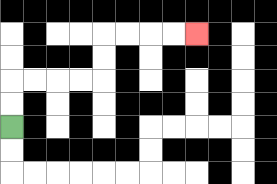{'start': '[0, 5]', 'end': '[8, 1]', 'path_directions': 'U,U,R,R,R,R,U,U,R,R,R,R', 'path_coordinates': '[[0, 5], [0, 4], [0, 3], [1, 3], [2, 3], [3, 3], [4, 3], [4, 2], [4, 1], [5, 1], [6, 1], [7, 1], [8, 1]]'}